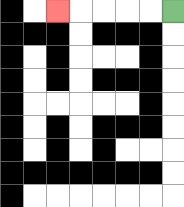{'start': '[7, 0]', 'end': '[2, 0]', 'path_directions': 'L,L,L,L,L', 'path_coordinates': '[[7, 0], [6, 0], [5, 0], [4, 0], [3, 0], [2, 0]]'}